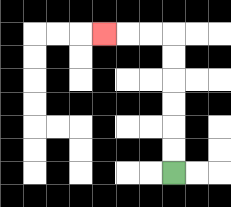{'start': '[7, 7]', 'end': '[4, 1]', 'path_directions': 'U,U,U,U,U,U,L,L,L', 'path_coordinates': '[[7, 7], [7, 6], [7, 5], [7, 4], [7, 3], [7, 2], [7, 1], [6, 1], [5, 1], [4, 1]]'}